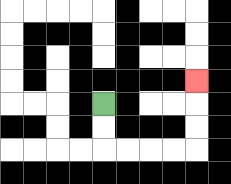{'start': '[4, 4]', 'end': '[8, 3]', 'path_directions': 'D,D,R,R,R,R,U,U,U', 'path_coordinates': '[[4, 4], [4, 5], [4, 6], [5, 6], [6, 6], [7, 6], [8, 6], [8, 5], [8, 4], [8, 3]]'}